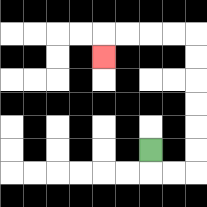{'start': '[6, 6]', 'end': '[4, 2]', 'path_directions': 'D,R,R,U,U,U,U,U,U,L,L,L,L,D', 'path_coordinates': '[[6, 6], [6, 7], [7, 7], [8, 7], [8, 6], [8, 5], [8, 4], [8, 3], [8, 2], [8, 1], [7, 1], [6, 1], [5, 1], [4, 1], [4, 2]]'}